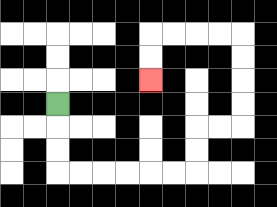{'start': '[2, 4]', 'end': '[6, 3]', 'path_directions': 'D,D,D,R,R,R,R,R,R,U,U,R,R,U,U,U,U,L,L,L,L,D,D', 'path_coordinates': '[[2, 4], [2, 5], [2, 6], [2, 7], [3, 7], [4, 7], [5, 7], [6, 7], [7, 7], [8, 7], [8, 6], [8, 5], [9, 5], [10, 5], [10, 4], [10, 3], [10, 2], [10, 1], [9, 1], [8, 1], [7, 1], [6, 1], [6, 2], [6, 3]]'}